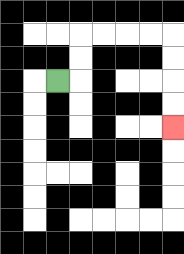{'start': '[2, 3]', 'end': '[7, 5]', 'path_directions': 'R,U,U,R,R,R,R,D,D,D,D', 'path_coordinates': '[[2, 3], [3, 3], [3, 2], [3, 1], [4, 1], [5, 1], [6, 1], [7, 1], [7, 2], [7, 3], [7, 4], [7, 5]]'}